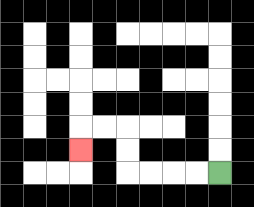{'start': '[9, 7]', 'end': '[3, 6]', 'path_directions': 'L,L,L,L,U,U,L,L,D', 'path_coordinates': '[[9, 7], [8, 7], [7, 7], [6, 7], [5, 7], [5, 6], [5, 5], [4, 5], [3, 5], [3, 6]]'}